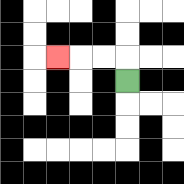{'start': '[5, 3]', 'end': '[2, 2]', 'path_directions': 'U,L,L,L', 'path_coordinates': '[[5, 3], [5, 2], [4, 2], [3, 2], [2, 2]]'}